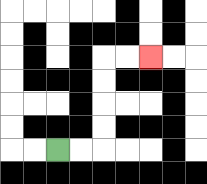{'start': '[2, 6]', 'end': '[6, 2]', 'path_directions': 'R,R,U,U,U,U,R,R', 'path_coordinates': '[[2, 6], [3, 6], [4, 6], [4, 5], [4, 4], [4, 3], [4, 2], [5, 2], [6, 2]]'}